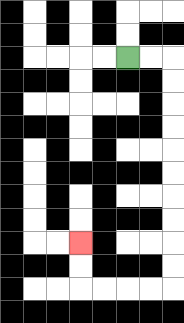{'start': '[5, 2]', 'end': '[3, 10]', 'path_directions': 'R,R,D,D,D,D,D,D,D,D,D,D,L,L,L,L,U,U', 'path_coordinates': '[[5, 2], [6, 2], [7, 2], [7, 3], [7, 4], [7, 5], [7, 6], [7, 7], [7, 8], [7, 9], [7, 10], [7, 11], [7, 12], [6, 12], [5, 12], [4, 12], [3, 12], [3, 11], [3, 10]]'}